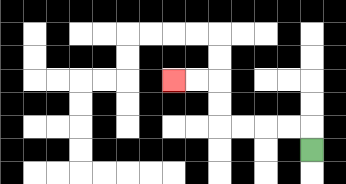{'start': '[13, 6]', 'end': '[7, 3]', 'path_directions': 'U,L,L,L,L,U,U,L,L', 'path_coordinates': '[[13, 6], [13, 5], [12, 5], [11, 5], [10, 5], [9, 5], [9, 4], [9, 3], [8, 3], [7, 3]]'}